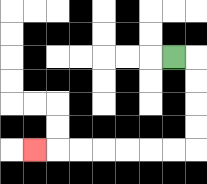{'start': '[7, 2]', 'end': '[1, 6]', 'path_directions': 'R,D,D,D,D,L,L,L,L,L,L,L', 'path_coordinates': '[[7, 2], [8, 2], [8, 3], [8, 4], [8, 5], [8, 6], [7, 6], [6, 6], [5, 6], [4, 6], [3, 6], [2, 6], [1, 6]]'}